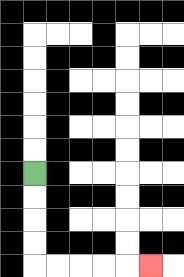{'start': '[1, 7]', 'end': '[6, 11]', 'path_directions': 'D,D,D,D,R,R,R,R,R', 'path_coordinates': '[[1, 7], [1, 8], [1, 9], [1, 10], [1, 11], [2, 11], [3, 11], [4, 11], [5, 11], [6, 11]]'}